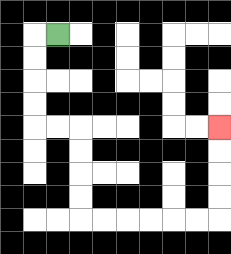{'start': '[2, 1]', 'end': '[9, 5]', 'path_directions': 'L,D,D,D,D,R,R,D,D,D,D,R,R,R,R,R,R,U,U,U,U', 'path_coordinates': '[[2, 1], [1, 1], [1, 2], [1, 3], [1, 4], [1, 5], [2, 5], [3, 5], [3, 6], [3, 7], [3, 8], [3, 9], [4, 9], [5, 9], [6, 9], [7, 9], [8, 9], [9, 9], [9, 8], [9, 7], [9, 6], [9, 5]]'}